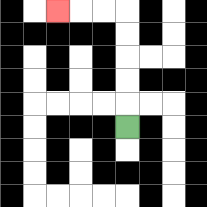{'start': '[5, 5]', 'end': '[2, 0]', 'path_directions': 'U,U,U,U,U,L,L,L', 'path_coordinates': '[[5, 5], [5, 4], [5, 3], [5, 2], [5, 1], [5, 0], [4, 0], [3, 0], [2, 0]]'}